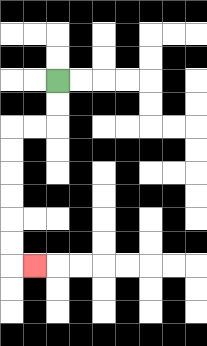{'start': '[2, 3]', 'end': '[1, 11]', 'path_directions': 'D,D,L,L,D,D,D,D,D,D,R', 'path_coordinates': '[[2, 3], [2, 4], [2, 5], [1, 5], [0, 5], [0, 6], [0, 7], [0, 8], [0, 9], [0, 10], [0, 11], [1, 11]]'}